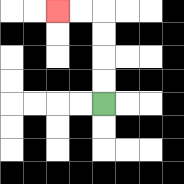{'start': '[4, 4]', 'end': '[2, 0]', 'path_directions': 'U,U,U,U,L,L', 'path_coordinates': '[[4, 4], [4, 3], [4, 2], [4, 1], [4, 0], [3, 0], [2, 0]]'}